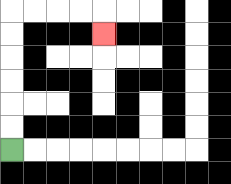{'start': '[0, 6]', 'end': '[4, 1]', 'path_directions': 'U,U,U,U,U,U,R,R,R,R,D', 'path_coordinates': '[[0, 6], [0, 5], [0, 4], [0, 3], [0, 2], [0, 1], [0, 0], [1, 0], [2, 0], [3, 0], [4, 0], [4, 1]]'}